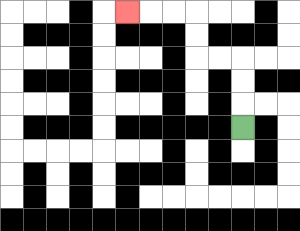{'start': '[10, 5]', 'end': '[5, 0]', 'path_directions': 'U,U,U,L,L,U,U,L,L,L', 'path_coordinates': '[[10, 5], [10, 4], [10, 3], [10, 2], [9, 2], [8, 2], [8, 1], [8, 0], [7, 0], [6, 0], [5, 0]]'}